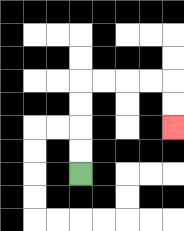{'start': '[3, 7]', 'end': '[7, 5]', 'path_directions': 'U,U,U,U,R,R,R,R,D,D', 'path_coordinates': '[[3, 7], [3, 6], [3, 5], [3, 4], [3, 3], [4, 3], [5, 3], [6, 3], [7, 3], [7, 4], [7, 5]]'}